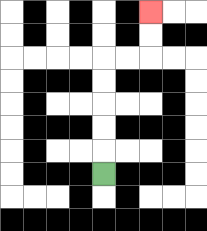{'start': '[4, 7]', 'end': '[6, 0]', 'path_directions': 'U,U,U,U,U,R,R,U,U', 'path_coordinates': '[[4, 7], [4, 6], [4, 5], [4, 4], [4, 3], [4, 2], [5, 2], [6, 2], [6, 1], [6, 0]]'}